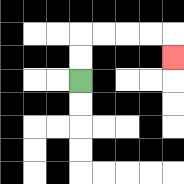{'start': '[3, 3]', 'end': '[7, 2]', 'path_directions': 'U,U,R,R,R,R,D', 'path_coordinates': '[[3, 3], [3, 2], [3, 1], [4, 1], [5, 1], [6, 1], [7, 1], [7, 2]]'}